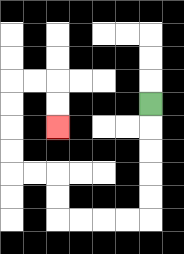{'start': '[6, 4]', 'end': '[2, 5]', 'path_directions': 'D,D,D,D,D,L,L,L,L,U,U,L,L,U,U,U,U,R,R,D,D', 'path_coordinates': '[[6, 4], [6, 5], [6, 6], [6, 7], [6, 8], [6, 9], [5, 9], [4, 9], [3, 9], [2, 9], [2, 8], [2, 7], [1, 7], [0, 7], [0, 6], [0, 5], [0, 4], [0, 3], [1, 3], [2, 3], [2, 4], [2, 5]]'}